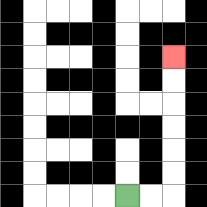{'start': '[5, 8]', 'end': '[7, 2]', 'path_directions': 'R,R,U,U,U,U,U,U', 'path_coordinates': '[[5, 8], [6, 8], [7, 8], [7, 7], [7, 6], [7, 5], [7, 4], [7, 3], [7, 2]]'}